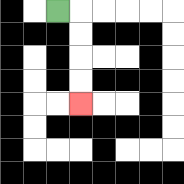{'start': '[2, 0]', 'end': '[3, 4]', 'path_directions': 'R,D,D,D,D', 'path_coordinates': '[[2, 0], [3, 0], [3, 1], [3, 2], [3, 3], [3, 4]]'}